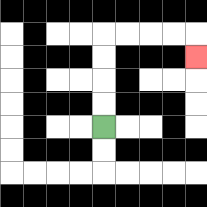{'start': '[4, 5]', 'end': '[8, 2]', 'path_directions': 'U,U,U,U,R,R,R,R,D', 'path_coordinates': '[[4, 5], [4, 4], [4, 3], [4, 2], [4, 1], [5, 1], [6, 1], [7, 1], [8, 1], [8, 2]]'}